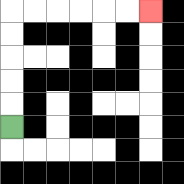{'start': '[0, 5]', 'end': '[6, 0]', 'path_directions': 'U,U,U,U,U,R,R,R,R,R,R', 'path_coordinates': '[[0, 5], [0, 4], [0, 3], [0, 2], [0, 1], [0, 0], [1, 0], [2, 0], [3, 0], [4, 0], [5, 0], [6, 0]]'}